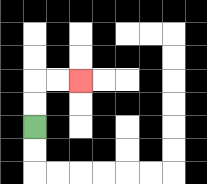{'start': '[1, 5]', 'end': '[3, 3]', 'path_directions': 'U,U,R,R', 'path_coordinates': '[[1, 5], [1, 4], [1, 3], [2, 3], [3, 3]]'}